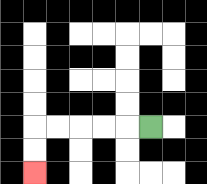{'start': '[6, 5]', 'end': '[1, 7]', 'path_directions': 'L,L,L,L,L,D,D', 'path_coordinates': '[[6, 5], [5, 5], [4, 5], [3, 5], [2, 5], [1, 5], [1, 6], [1, 7]]'}